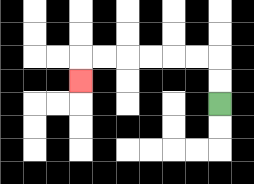{'start': '[9, 4]', 'end': '[3, 3]', 'path_directions': 'U,U,L,L,L,L,L,L,D', 'path_coordinates': '[[9, 4], [9, 3], [9, 2], [8, 2], [7, 2], [6, 2], [5, 2], [4, 2], [3, 2], [3, 3]]'}